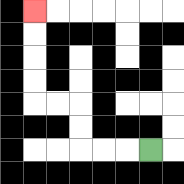{'start': '[6, 6]', 'end': '[1, 0]', 'path_directions': 'L,L,L,U,U,L,L,U,U,U,U', 'path_coordinates': '[[6, 6], [5, 6], [4, 6], [3, 6], [3, 5], [3, 4], [2, 4], [1, 4], [1, 3], [1, 2], [1, 1], [1, 0]]'}